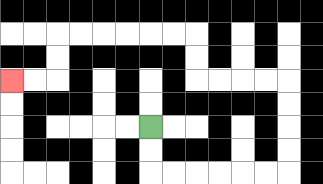{'start': '[6, 5]', 'end': '[0, 3]', 'path_directions': 'D,D,R,R,R,R,R,R,U,U,U,U,L,L,L,L,U,U,L,L,L,L,L,L,D,D,L,L', 'path_coordinates': '[[6, 5], [6, 6], [6, 7], [7, 7], [8, 7], [9, 7], [10, 7], [11, 7], [12, 7], [12, 6], [12, 5], [12, 4], [12, 3], [11, 3], [10, 3], [9, 3], [8, 3], [8, 2], [8, 1], [7, 1], [6, 1], [5, 1], [4, 1], [3, 1], [2, 1], [2, 2], [2, 3], [1, 3], [0, 3]]'}